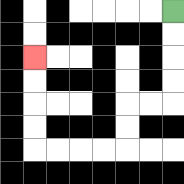{'start': '[7, 0]', 'end': '[1, 2]', 'path_directions': 'D,D,D,D,L,L,D,D,L,L,L,L,U,U,U,U', 'path_coordinates': '[[7, 0], [7, 1], [7, 2], [7, 3], [7, 4], [6, 4], [5, 4], [5, 5], [5, 6], [4, 6], [3, 6], [2, 6], [1, 6], [1, 5], [1, 4], [1, 3], [1, 2]]'}